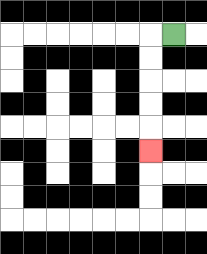{'start': '[7, 1]', 'end': '[6, 6]', 'path_directions': 'L,D,D,D,D,D', 'path_coordinates': '[[7, 1], [6, 1], [6, 2], [6, 3], [6, 4], [6, 5], [6, 6]]'}